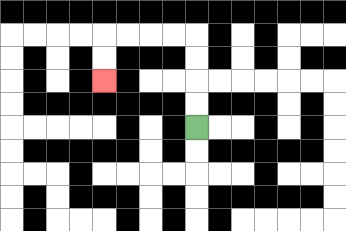{'start': '[8, 5]', 'end': '[4, 3]', 'path_directions': 'U,U,U,U,L,L,L,L,D,D', 'path_coordinates': '[[8, 5], [8, 4], [8, 3], [8, 2], [8, 1], [7, 1], [6, 1], [5, 1], [4, 1], [4, 2], [4, 3]]'}